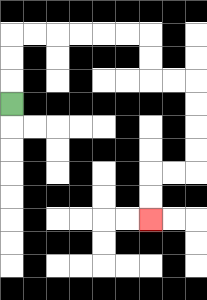{'start': '[0, 4]', 'end': '[6, 9]', 'path_directions': 'U,U,U,R,R,R,R,R,R,D,D,R,R,D,D,D,D,L,L,D,D', 'path_coordinates': '[[0, 4], [0, 3], [0, 2], [0, 1], [1, 1], [2, 1], [3, 1], [4, 1], [5, 1], [6, 1], [6, 2], [6, 3], [7, 3], [8, 3], [8, 4], [8, 5], [8, 6], [8, 7], [7, 7], [6, 7], [6, 8], [6, 9]]'}